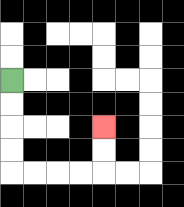{'start': '[0, 3]', 'end': '[4, 5]', 'path_directions': 'D,D,D,D,R,R,R,R,U,U', 'path_coordinates': '[[0, 3], [0, 4], [0, 5], [0, 6], [0, 7], [1, 7], [2, 7], [3, 7], [4, 7], [4, 6], [4, 5]]'}